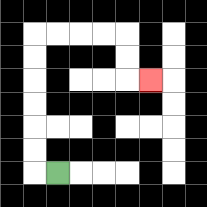{'start': '[2, 7]', 'end': '[6, 3]', 'path_directions': 'L,U,U,U,U,U,U,R,R,R,R,D,D,R', 'path_coordinates': '[[2, 7], [1, 7], [1, 6], [1, 5], [1, 4], [1, 3], [1, 2], [1, 1], [2, 1], [3, 1], [4, 1], [5, 1], [5, 2], [5, 3], [6, 3]]'}